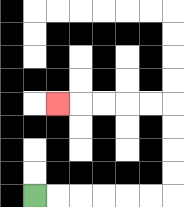{'start': '[1, 8]', 'end': '[2, 4]', 'path_directions': 'R,R,R,R,R,R,U,U,U,U,L,L,L,L,L', 'path_coordinates': '[[1, 8], [2, 8], [3, 8], [4, 8], [5, 8], [6, 8], [7, 8], [7, 7], [7, 6], [7, 5], [7, 4], [6, 4], [5, 4], [4, 4], [3, 4], [2, 4]]'}